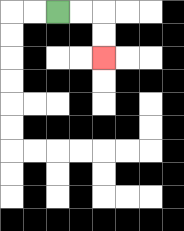{'start': '[2, 0]', 'end': '[4, 2]', 'path_directions': 'R,R,D,D', 'path_coordinates': '[[2, 0], [3, 0], [4, 0], [4, 1], [4, 2]]'}